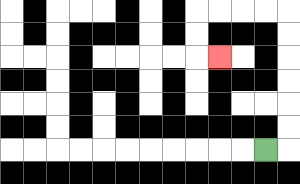{'start': '[11, 6]', 'end': '[9, 2]', 'path_directions': 'R,U,U,U,U,U,U,L,L,L,L,D,D,R', 'path_coordinates': '[[11, 6], [12, 6], [12, 5], [12, 4], [12, 3], [12, 2], [12, 1], [12, 0], [11, 0], [10, 0], [9, 0], [8, 0], [8, 1], [8, 2], [9, 2]]'}